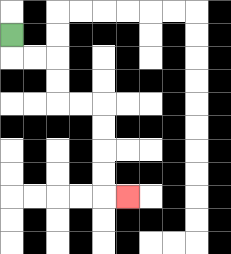{'start': '[0, 1]', 'end': '[5, 8]', 'path_directions': 'D,R,R,D,D,R,R,D,D,D,D,R', 'path_coordinates': '[[0, 1], [0, 2], [1, 2], [2, 2], [2, 3], [2, 4], [3, 4], [4, 4], [4, 5], [4, 6], [4, 7], [4, 8], [5, 8]]'}